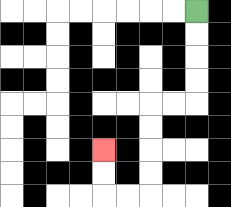{'start': '[8, 0]', 'end': '[4, 6]', 'path_directions': 'D,D,D,D,L,L,D,D,D,D,L,L,U,U', 'path_coordinates': '[[8, 0], [8, 1], [8, 2], [8, 3], [8, 4], [7, 4], [6, 4], [6, 5], [6, 6], [6, 7], [6, 8], [5, 8], [4, 8], [4, 7], [4, 6]]'}